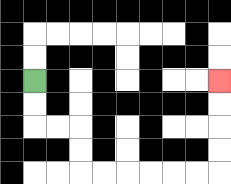{'start': '[1, 3]', 'end': '[9, 3]', 'path_directions': 'D,D,R,R,D,D,R,R,R,R,R,R,U,U,U,U', 'path_coordinates': '[[1, 3], [1, 4], [1, 5], [2, 5], [3, 5], [3, 6], [3, 7], [4, 7], [5, 7], [6, 7], [7, 7], [8, 7], [9, 7], [9, 6], [9, 5], [9, 4], [9, 3]]'}